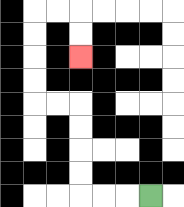{'start': '[6, 8]', 'end': '[3, 2]', 'path_directions': 'L,L,L,U,U,U,U,L,L,U,U,U,U,R,R,D,D', 'path_coordinates': '[[6, 8], [5, 8], [4, 8], [3, 8], [3, 7], [3, 6], [3, 5], [3, 4], [2, 4], [1, 4], [1, 3], [1, 2], [1, 1], [1, 0], [2, 0], [3, 0], [3, 1], [3, 2]]'}